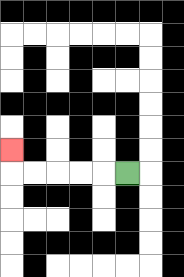{'start': '[5, 7]', 'end': '[0, 6]', 'path_directions': 'L,L,L,L,L,U', 'path_coordinates': '[[5, 7], [4, 7], [3, 7], [2, 7], [1, 7], [0, 7], [0, 6]]'}